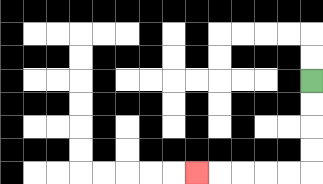{'start': '[13, 3]', 'end': '[8, 7]', 'path_directions': 'D,D,D,D,L,L,L,L,L', 'path_coordinates': '[[13, 3], [13, 4], [13, 5], [13, 6], [13, 7], [12, 7], [11, 7], [10, 7], [9, 7], [8, 7]]'}